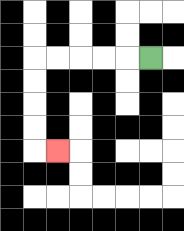{'start': '[6, 2]', 'end': '[2, 6]', 'path_directions': 'L,L,L,L,L,D,D,D,D,R', 'path_coordinates': '[[6, 2], [5, 2], [4, 2], [3, 2], [2, 2], [1, 2], [1, 3], [1, 4], [1, 5], [1, 6], [2, 6]]'}